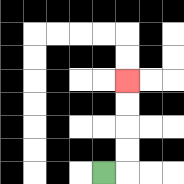{'start': '[4, 7]', 'end': '[5, 3]', 'path_directions': 'R,U,U,U,U', 'path_coordinates': '[[4, 7], [5, 7], [5, 6], [5, 5], [5, 4], [5, 3]]'}